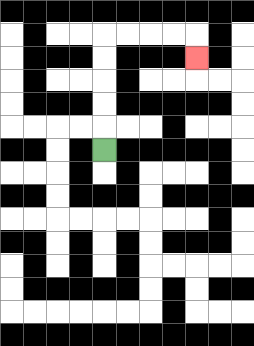{'start': '[4, 6]', 'end': '[8, 2]', 'path_directions': 'U,U,U,U,U,R,R,R,R,D', 'path_coordinates': '[[4, 6], [4, 5], [4, 4], [4, 3], [4, 2], [4, 1], [5, 1], [6, 1], [7, 1], [8, 1], [8, 2]]'}